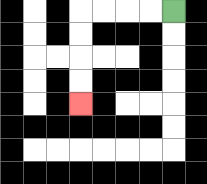{'start': '[7, 0]', 'end': '[3, 4]', 'path_directions': 'L,L,L,L,D,D,D,D', 'path_coordinates': '[[7, 0], [6, 0], [5, 0], [4, 0], [3, 0], [3, 1], [3, 2], [3, 3], [3, 4]]'}